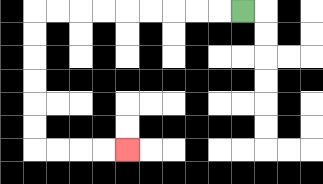{'start': '[10, 0]', 'end': '[5, 6]', 'path_directions': 'L,L,L,L,L,L,L,L,L,D,D,D,D,D,D,R,R,R,R', 'path_coordinates': '[[10, 0], [9, 0], [8, 0], [7, 0], [6, 0], [5, 0], [4, 0], [3, 0], [2, 0], [1, 0], [1, 1], [1, 2], [1, 3], [1, 4], [1, 5], [1, 6], [2, 6], [3, 6], [4, 6], [5, 6]]'}